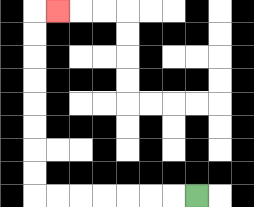{'start': '[8, 8]', 'end': '[2, 0]', 'path_directions': 'L,L,L,L,L,L,L,U,U,U,U,U,U,U,U,R', 'path_coordinates': '[[8, 8], [7, 8], [6, 8], [5, 8], [4, 8], [3, 8], [2, 8], [1, 8], [1, 7], [1, 6], [1, 5], [1, 4], [1, 3], [1, 2], [1, 1], [1, 0], [2, 0]]'}